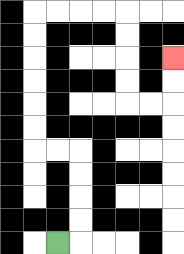{'start': '[2, 10]', 'end': '[7, 2]', 'path_directions': 'R,U,U,U,U,L,L,U,U,U,U,U,U,R,R,R,R,D,D,D,D,R,R,U,U', 'path_coordinates': '[[2, 10], [3, 10], [3, 9], [3, 8], [3, 7], [3, 6], [2, 6], [1, 6], [1, 5], [1, 4], [1, 3], [1, 2], [1, 1], [1, 0], [2, 0], [3, 0], [4, 0], [5, 0], [5, 1], [5, 2], [5, 3], [5, 4], [6, 4], [7, 4], [7, 3], [7, 2]]'}